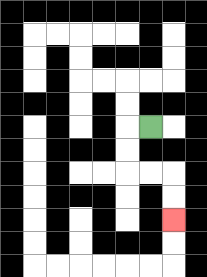{'start': '[6, 5]', 'end': '[7, 9]', 'path_directions': 'L,D,D,R,R,D,D', 'path_coordinates': '[[6, 5], [5, 5], [5, 6], [5, 7], [6, 7], [7, 7], [7, 8], [7, 9]]'}